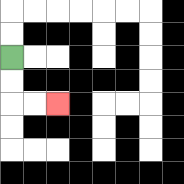{'start': '[0, 2]', 'end': '[2, 4]', 'path_directions': 'D,D,R,R', 'path_coordinates': '[[0, 2], [0, 3], [0, 4], [1, 4], [2, 4]]'}